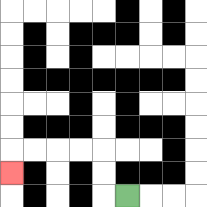{'start': '[5, 8]', 'end': '[0, 7]', 'path_directions': 'L,U,U,L,L,L,L,D', 'path_coordinates': '[[5, 8], [4, 8], [4, 7], [4, 6], [3, 6], [2, 6], [1, 6], [0, 6], [0, 7]]'}